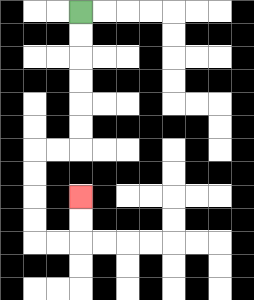{'start': '[3, 0]', 'end': '[3, 8]', 'path_directions': 'D,D,D,D,D,D,L,L,D,D,D,D,R,R,U,U', 'path_coordinates': '[[3, 0], [3, 1], [3, 2], [3, 3], [3, 4], [3, 5], [3, 6], [2, 6], [1, 6], [1, 7], [1, 8], [1, 9], [1, 10], [2, 10], [3, 10], [3, 9], [3, 8]]'}